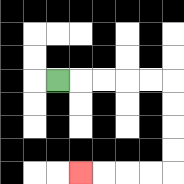{'start': '[2, 3]', 'end': '[3, 7]', 'path_directions': 'R,R,R,R,R,D,D,D,D,L,L,L,L', 'path_coordinates': '[[2, 3], [3, 3], [4, 3], [5, 3], [6, 3], [7, 3], [7, 4], [7, 5], [7, 6], [7, 7], [6, 7], [5, 7], [4, 7], [3, 7]]'}